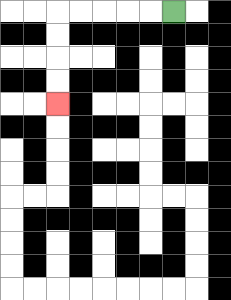{'start': '[7, 0]', 'end': '[2, 4]', 'path_directions': 'L,L,L,L,L,D,D,D,D', 'path_coordinates': '[[7, 0], [6, 0], [5, 0], [4, 0], [3, 0], [2, 0], [2, 1], [2, 2], [2, 3], [2, 4]]'}